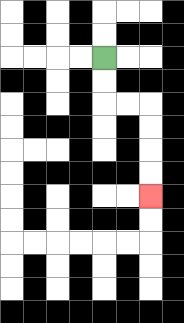{'start': '[4, 2]', 'end': '[6, 8]', 'path_directions': 'D,D,R,R,D,D,D,D', 'path_coordinates': '[[4, 2], [4, 3], [4, 4], [5, 4], [6, 4], [6, 5], [6, 6], [6, 7], [6, 8]]'}